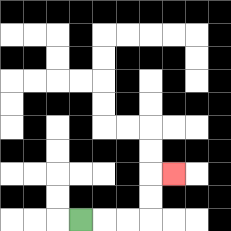{'start': '[3, 9]', 'end': '[7, 7]', 'path_directions': 'R,R,R,U,U,R', 'path_coordinates': '[[3, 9], [4, 9], [5, 9], [6, 9], [6, 8], [6, 7], [7, 7]]'}